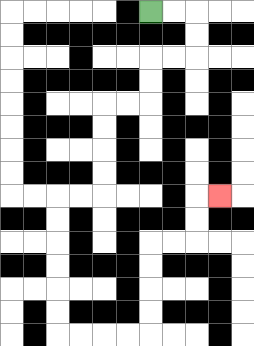{'start': '[6, 0]', 'end': '[9, 8]', 'path_directions': 'R,R,D,D,L,L,D,D,L,L,D,D,D,D,L,L,D,D,D,D,D,D,R,R,R,R,U,U,U,U,R,R,U,U,R', 'path_coordinates': '[[6, 0], [7, 0], [8, 0], [8, 1], [8, 2], [7, 2], [6, 2], [6, 3], [6, 4], [5, 4], [4, 4], [4, 5], [4, 6], [4, 7], [4, 8], [3, 8], [2, 8], [2, 9], [2, 10], [2, 11], [2, 12], [2, 13], [2, 14], [3, 14], [4, 14], [5, 14], [6, 14], [6, 13], [6, 12], [6, 11], [6, 10], [7, 10], [8, 10], [8, 9], [8, 8], [9, 8]]'}